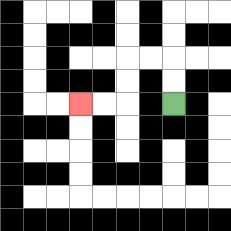{'start': '[7, 4]', 'end': '[3, 4]', 'path_directions': 'U,U,L,L,D,D,L,L', 'path_coordinates': '[[7, 4], [7, 3], [7, 2], [6, 2], [5, 2], [5, 3], [5, 4], [4, 4], [3, 4]]'}